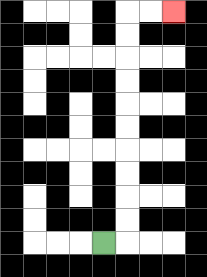{'start': '[4, 10]', 'end': '[7, 0]', 'path_directions': 'R,U,U,U,U,U,U,U,U,U,U,R,R', 'path_coordinates': '[[4, 10], [5, 10], [5, 9], [5, 8], [5, 7], [5, 6], [5, 5], [5, 4], [5, 3], [5, 2], [5, 1], [5, 0], [6, 0], [7, 0]]'}